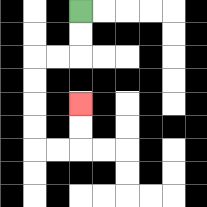{'start': '[3, 0]', 'end': '[3, 4]', 'path_directions': 'D,D,L,L,D,D,D,D,R,R,U,U', 'path_coordinates': '[[3, 0], [3, 1], [3, 2], [2, 2], [1, 2], [1, 3], [1, 4], [1, 5], [1, 6], [2, 6], [3, 6], [3, 5], [3, 4]]'}